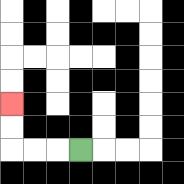{'start': '[3, 6]', 'end': '[0, 4]', 'path_directions': 'L,L,L,U,U', 'path_coordinates': '[[3, 6], [2, 6], [1, 6], [0, 6], [0, 5], [0, 4]]'}